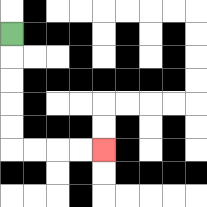{'start': '[0, 1]', 'end': '[4, 6]', 'path_directions': 'D,D,D,D,D,R,R,R,R', 'path_coordinates': '[[0, 1], [0, 2], [0, 3], [0, 4], [0, 5], [0, 6], [1, 6], [2, 6], [3, 6], [4, 6]]'}